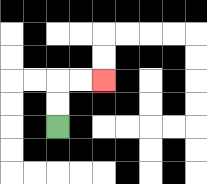{'start': '[2, 5]', 'end': '[4, 3]', 'path_directions': 'U,U,R,R', 'path_coordinates': '[[2, 5], [2, 4], [2, 3], [3, 3], [4, 3]]'}